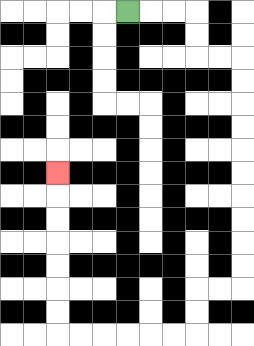{'start': '[5, 0]', 'end': '[2, 7]', 'path_directions': 'R,R,R,D,D,R,R,D,D,D,D,D,D,D,D,D,D,L,L,D,D,L,L,L,L,L,L,U,U,U,U,U,U,U', 'path_coordinates': '[[5, 0], [6, 0], [7, 0], [8, 0], [8, 1], [8, 2], [9, 2], [10, 2], [10, 3], [10, 4], [10, 5], [10, 6], [10, 7], [10, 8], [10, 9], [10, 10], [10, 11], [10, 12], [9, 12], [8, 12], [8, 13], [8, 14], [7, 14], [6, 14], [5, 14], [4, 14], [3, 14], [2, 14], [2, 13], [2, 12], [2, 11], [2, 10], [2, 9], [2, 8], [2, 7]]'}